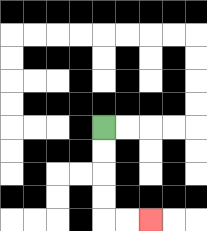{'start': '[4, 5]', 'end': '[6, 9]', 'path_directions': 'D,D,D,D,R,R', 'path_coordinates': '[[4, 5], [4, 6], [4, 7], [4, 8], [4, 9], [5, 9], [6, 9]]'}